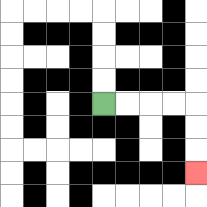{'start': '[4, 4]', 'end': '[8, 7]', 'path_directions': 'R,R,R,R,D,D,D', 'path_coordinates': '[[4, 4], [5, 4], [6, 4], [7, 4], [8, 4], [8, 5], [8, 6], [8, 7]]'}